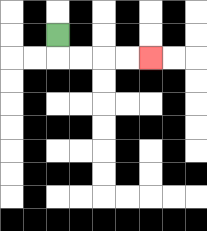{'start': '[2, 1]', 'end': '[6, 2]', 'path_directions': 'D,R,R,R,R', 'path_coordinates': '[[2, 1], [2, 2], [3, 2], [4, 2], [5, 2], [6, 2]]'}